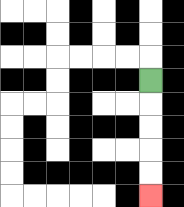{'start': '[6, 3]', 'end': '[6, 8]', 'path_directions': 'D,D,D,D,D', 'path_coordinates': '[[6, 3], [6, 4], [6, 5], [6, 6], [6, 7], [6, 8]]'}